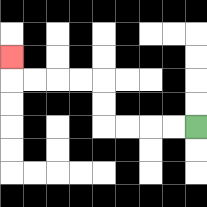{'start': '[8, 5]', 'end': '[0, 2]', 'path_directions': 'L,L,L,L,U,U,L,L,L,L,U', 'path_coordinates': '[[8, 5], [7, 5], [6, 5], [5, 5], [4, 5], [4, 4], [4, 3], [3, 3], [2, 3], [1, 3], [0, 3], [0, 2]]'}